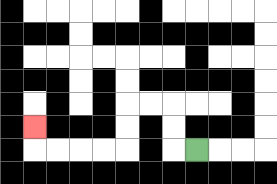{'start': '[8, 6]', 'end': '[1, 5]', 'path_directions': 'L,U,U,L,L,D,D,L,L,L,L,U', 'path_coordinates': '[[8, 6], [7, 6], [7, 5], [7, 4], [6, 4], [5, 4], [5, 5], [5, 6], [4, 6], [3, 6], [2, 6], [1, 6], [1, 5]]'}